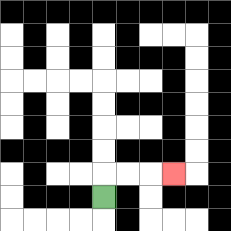{'start': '[4, 8]', 'end': '[7, 7]', 'path_directions': 'U,R,R,R', 'path_coordinates': '[[4, 8], [4, 7], [5, 7], [6, 7], [7, 7]]'}